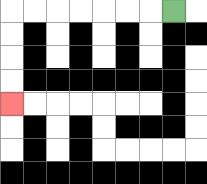{'start': '[7, 0]', 'end': '[0, 4]', 'path_directions': 'L,L,L,L,L,L,L,D,D,D,D', 'path_coordinates': '[[7, 0], [6, 0], [5, 0], [4, 0], [3, 0], [2, 0], [1, 0], [0, 0], [0, 1], [0, 2], [0, 3], [0, 4]]'}